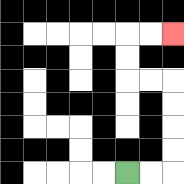{'start': '[5, 7]', 'end': '[7, 1]', 'path_directions': 'R,R,U,U,U,U,L,L,U,U,R,R', 'path_coordinates': '[[5, 7], [6, 7], [7, 7], [7, 6], [7, 5], [7, 4], [7, 3], [6, 3], [5, 3], [5, 2], [5, 1], [6, 1], [7, 1]]'}